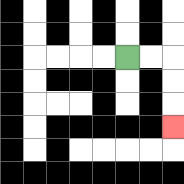{'start': '[5, 2]', 'end': '[7, 5]', 'path_directions': 'R,R,D,D,D', 'path_coordinates': '[[5, 2], [6, 2], [7, 2], [7, 3], [7, 4], [7, 5]]'}